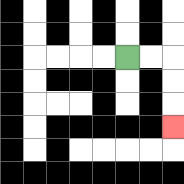{'start': '[5, 2]', 'end': '[7, 5]', 'path_directions': 'R,R,D,D,D', 'path_coordinates': '[[5, 2], [6, 2], [7, 2], [7, 3], [7, 4], [7, 5]]'}